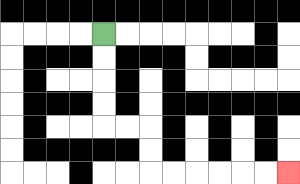{'start': '[4, 1]', 'end': '[12, 7]', 'path_directions': 'D,D,D,D,R,R,D,D,R,R,R,R,R,R', 'path_coordinates': '[[4, 1], [4, 2], [4, 3], [4, 4], [4, 5], [5, 5], [6, 5], [6, 6], [6, 7], [7, 7], [8, 7], [9, 7], [10, 7], [11, 7], [12, 7]]'}